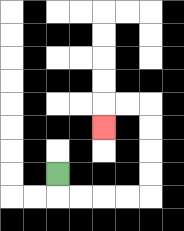{'start': '[2, 7]', 'end': '[4, 5]', 'path_directions': 'D,R,R,R,R,U,U,U,U,L,L,D', 'path_coordinates': '[[2, 7], [2, 8], [3, 8], [4, 8], [5, 8], [6, 8], [6, 7], [6, 6], [6, 5], [6, 4], [5, 4], [4, 4], [4, 5]]'}